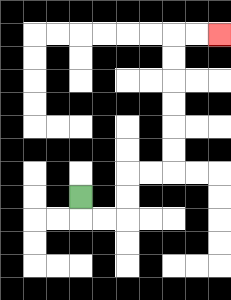{'start': '[3, 8]', 'end': '[9, 1]', 'path_directions': 'D,R,R,U,U,R,R,U,U,U,U,U,U,R,R', 'path_coordinates': '[[3, 8], [3, 9], [4, 9], [5, 9], [5, 8], [5, 7], [6, 7], [7, 7], [7, 6], [7, 5], [7, 4], [7, 3], [7, 2], [7, 1], [8, 1], [9, 1]]'}